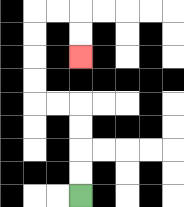{'start': '[3, 8]', 'end': '[3, 2]', 'path_directions': 'U,U,U,U,L,L,U,U,U,U,R,R,D,D', 'path_coordinates': '[[3, 8], [3, 7], [3, 6], [3, 5], [3, 4], [2, 4], [1, 4], [1, 3], [1, 2], [1, 1], [1, 0], [2, 0], [3, 0], [3, 1], [3, 2]]'}